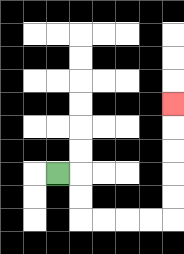{'start': '[2, 7]', 'end': '[7, 4]', 'path_directions': 'R,D,D,R,R,R,R,U,U,U,U,U', 'path_coordinates': '[[2, 7], [3, 7], [3, 8], [3, 9], [4, 9], [5, 9], [6, 9], [7, 9], [7, 8], [7, 7], [7, 6], [7, 5], [7, 4]]'}